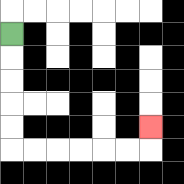{'start': '[0, 1]', 'end': '[6, 5]', 'path_directions': 'D,D,D,D,D,R,R,R,R,R,R,U', 'path_coordinates': '[[0, 1], [0, 2], [0, 3], [0, 4], [0, 5], [0, 6], [1, 6], [2, 6], [3, 6], [4, 6], [5, 6], [6, 6], [6, 5]]'}